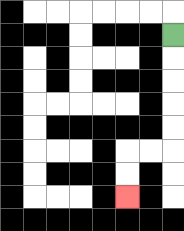{'start': '[7, 1]', 'end': '[5, 8]', 'path_directions': 'D,D,D,D,D,L,L,D,D', 'path_coordinates': '[[7, 1], [7, 2], [7, 3], [7, 4], [7, 5], [7, 6], [6, 6], [5, 6], [5, 7], [5, 8]]'}